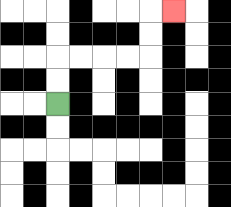{'start': '[2, 4]', 'end': '[7, 0]', 'path_directions': 'U,U,R,R,R,R,U,U,R', 'path_coordinates': '[[2, 4], [2, 3], [2, 2], [3, 2], [4, 2], [5, 2], [6, 2], [6, 1], [6, 0], [7, 0]]'}